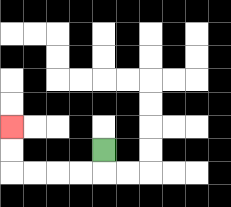{'start': '[4, 6]', 'end': '[0, 5]', 'path_directions': 'D,L,L,L,L,U,U', 'path_coordinates': '[[4, 6], [4, 7], [3, 7], [2, 7], [1, 7], [0, 7], [0, 6], [0, 5]]'}